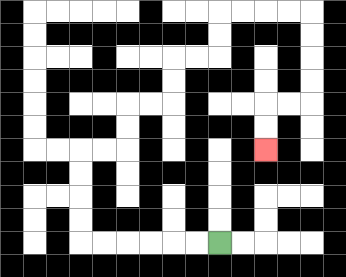{'start': '[9, 10]', 'end': '[11, 6]', 'path_directions': 'L,L,L,L,L,L,U,U,U,U,R,R,U,U,R,R,U,U,R,R,U,U,R,R,R,R,D,D,D,D,L,L,D,D', 'path_coordinates': '[[9, 10], [8, 10], [7, 10], [6, 10], [5, 10], [4, 10], [3, 10], [3, 9], [3, 8], [3, 7], [3, 6], [4, 6], [5, 6], [5, 5], [5, 4], [6, 4], [7, 4], [7, 3], [7, 2], [8, 2], [9, 2], [9, 1], [9, 0], [10, 0], [11, 0], [12, 0], [13, 0], [13, 1], [13, 2], [13, 3], [13, 4], [12, 4], [11, 4], [11, 5], [11, 6]]'}